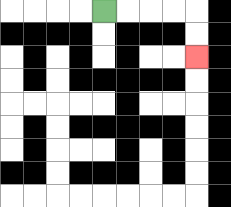{'start': '[4, 0]', 'end': '[8, 2]', 'path_directions': 'R,R,R,R,D,D', 'path_coordinates': '[[4, 0], [5, 0], [6, 0], [7, 0], [8, 0], [8, 1], [8, 2]]'}